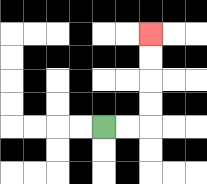{'start': '[4, 5]', 'end': '[6, 1]', 'path_directions': 'R,R,U,U,U,U', 'path_coordinates': '[[4, 5], [5, 5], [6, 5], [6, 4], [6, 3], [6, 2], [6, 1]]'}